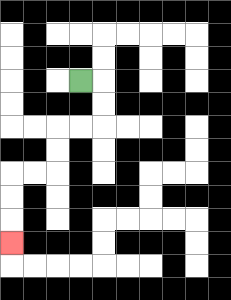{'start': '[3, 3]', 'end': '[0, 10]', 'path_directions': 'R,D,D,L,L,D,D,L,L,D,D,D', 'path_coordinates': '[[3, 3], [4, 3], [4, 4], [4, 5], [3, 5], [2, 5], [2, 6], [2, 7], [1, 7], [0, 7], [0, 8], [0, 9], [0, 10]]'}